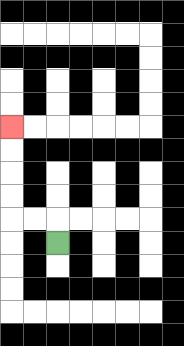{'start': '[2, 10]', 'end': '[0, 5]', 'path_directions': 'U,L,L,U,U,U,U', 'path_coordinates': '[[2, 10], [2, 9], [1, 9], [0, 9], [0, 8], [0, 7], [0, 6], [0, 5]]'}